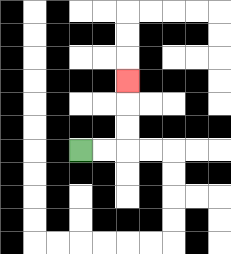{'start': '[3, 6]', 'end': '[5, 3]', 'path_directions': 'R,R,U,U,U', 'path_coordinates': '[[3, 6], [4, 6], [5, 6], [5, 5], [5, 4], [5, 3]]'}